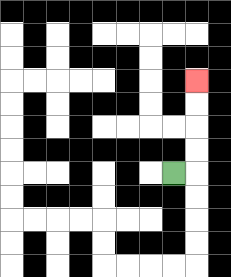{'start': '[7, 7]', 'end': '[8, 3]', 'path_directions': 'R,U,U,U,U', 'path_coordinates': '[[7, 7], [8, 7], [8, 6], [8, 5], [8, 4], [8, 3]]'}